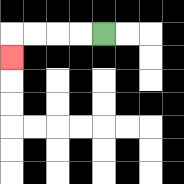{'start': '[4, 1]', 'end': '[0, 2]', 'path_directions': 'L,L,L,L,D', 'path_coordinates': '[[4, 1], [3, 1], [2, 1], [1, 1], [0, 1], [0, 2]]'}